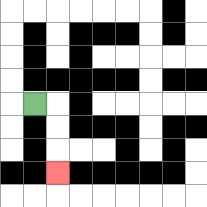{'start': '[1, 4]', 'end': '[2, 7]', 'path_directions': 'R,D,D,D', 'path_coordinates': '[[1, 4], [2, 4], [2, 5], [2, 6], [2, 7]]'}